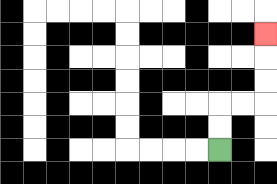{'start': '[9, 6]', 'end': '[11, 1]', 'path_directions': 'U,U,R,R,U,U,U', 'path_coordinates': '[[9, 6], [9, 5], [9, 4], [10, 4], [11, 4], [11, 3], [11, 2], [11, 1]]'}